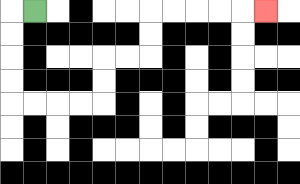{'start': '[1, 0]', 'end': '[11, 0]', 'path_directions': 'L,D,D,D,D,R,R,R,R,U,U,R,R,U,U,R,R,R,R,R', 'path_coordinates': '[[1, 0], [0, 0], [0, 1], [0, 2], [0, 3], [0, 4], [1, 4], [2, 4], [3, 4], [4, 4], [4, 3], [4, 2], [5, 2], [6, 2], [6, 1], [6, 0], [7, 0], [8, 0], [9, 0], [10, 0], [11, 0]]'}